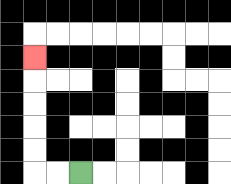{'start': '[3, 7]', 'end': '[1, 2]', 'path_directions': 'L,L,U,U,U,U,U', 'path_coordinates': '[[3, 7], [2, 7], [1, 7], [1, 6], [1, 5], [1, 4], [1, 3], [1, 2]]'}